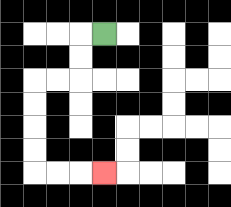{'start': '[4, 1]', 'end': '[4, 7]', 'path_directions': 'L,D,D,L,L,D,D,D,D,R,R,R', 'path_coordinates': '[[4, 1], [3, 1], [3, 2], [3, 3], [2, 3], [1, 3], [1, 4], [1, 5], [1, 6], [1, 7], [2, 7], [3, 7], [4, 7]]'}